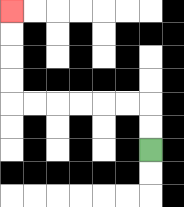{'start': '[6, 6]', 'end': '[0, 0]', 'path_directions': 'U,U,L,L,L,L,L,L,U,U,U,U', 'path_coordinates': '[[6, 6], [6, 5], [6, 4], [5, 4], [4, 4], [3, 4], [2, 4], [1, 4], [0, 4], [0, 3], [0, 2], [0, 1], [0, 0]]'}